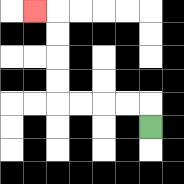{'start': '[6, 5]', 'end': '[1, 0]', 'path_directions': 'U,L,L,L,L,U,U,U,U,L', 'path_coordinates': '[[6, 5], [6, 4], [5, 4], [4, 4], [3, 4], [2, 4], [2, 3], [2, 2], [2, 1], [2, 0], [1, 0]]'}